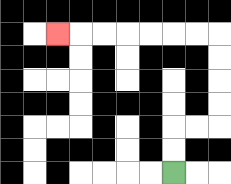{'start': '[7, 7]', 'end': '[2, 1]', 'path_directions': 'U,U,R,R,U,U,U,U,L,L,L,L,L,L,L', 'path_coordinates': '[[7, 7], [7, 6], [7, 5], [8, 5], [9, 5], [9, 4], [9, 3], [9, 2], [9, 1], [8, 1], [7, 1], [6, 1], [5, 1], [4, 1], [3, 1], [2, 1]]'}